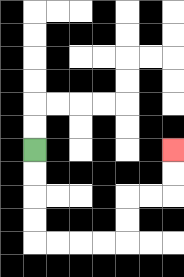{'start': '[1, 6]', 'end': '[7, 6]', 'path_directions': 'D,D,D,D,R,R,R,R,U,U,R,R,U,U', 'path_coordinates': '[[1, 6], [1, 7], [1, 8], [1, 9], [1, 10], [2, 10], [3, 10], [4, 10], [5, 10], [5, 9], [5, 8], [6, 8], [7, 8], [7, 7], [7, 6]]'}